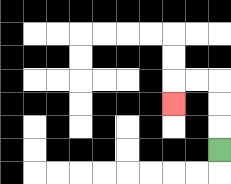{'start': '[9, 6]', 'end': '[7, 4]', 'path_directions': 'U,U,U,L,L,D', 'path_coordinates': '[[9, 6], [9, 5], [9, 4], [9, 3], [8, 3], [7, 3], [7, 4]]'}